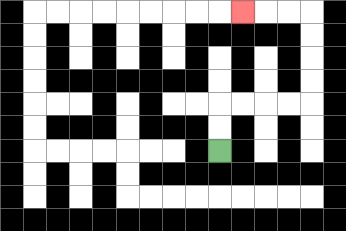{'start': '[9, 6]', 'end': '[10, 0]', 'path_directions': 'U,U,R,R,R,R,U,U,U,U,L,L,L', 'path_coordinates': '[[9, 6], [9, 5], [9, 4], [10, 4], [11, 4], [12, 4], [13, 4], [13, 3], [13, 2], [13, 1], [13, 0], [12, 0], [11, 0], [10, 0]]'}